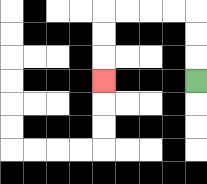{'start': '[8, 3]', 'end': '[4, 3]', 'path_directions': 'U,U,U,L,L,L,L,D,D,D', 'path_coordinates': '[[8, 3], [8, 2], [8, 1], [8, 0], [7, 0], [6, 0], [5, 0], [4, 0], [4, 1], [4, 2], [4, 3]]'}